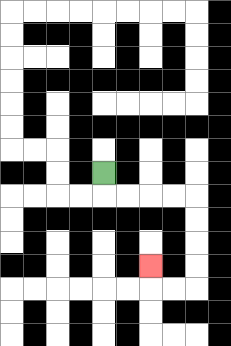{'start': '[4, 7]', 'end': '[6, 11]', 'path_directions': 'D,R,R,R,R,D,D,D,D,L,L,U', 'path_coordinates': '[[4, 7], [4, 8], [5, 8], [6, 8], [7, 8], [8, 8], [8, 9], [8, 10], [8, 11], [8, 12], [7, 12], [6, 12], [6, 11]]'}